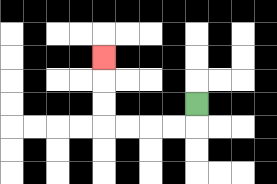{'start': '[8, 4]', 'end': '[4, 2]', 'path_directions': 'D,L,L,L,L,U,U,U', 'path_coordinates': '[[8, 4], [8, 5], [7, 5], [6, 5], [5, 5], [4, 5], [4, 4], [4, 3], [4, 2]]'}